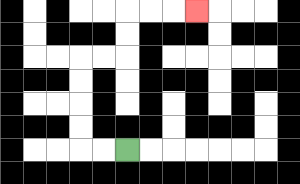{'start': '[5, 6]', 'end': '[8, 0]', 'path_directions': 'L,L,U,U,U,U,R,R,U,U,R,R,R', 'path_coordinates': '[[5, 6], [4, 6], [3, 6], [3, 5], [3, 4], [3, 3], [3, 2], [4, 2], [5, 2], [5, 1], [5, 0], [6, 0], [7, 0], [8, 0]]'}